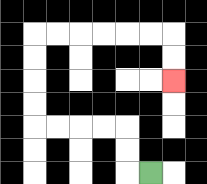{'start': '[6, 7]', 'end': '[7, 3]', 'path_directions': 'L,U,U,L,L,L,L,U,U,U,U,R,R,R,R,R,R,D,D', 'path_coordinates': '[[6, 7], [5, 7], [5, 6], [5, 5], [4, 5], [3, 5], [2, 5], [1, 5], [1, 4], [1, 3], [1, 2], [1, 1], [2, 1], [3, 1], [4, 1], [5, 1], [6, 1], [7, 1], [7, 2], [7, 3]]'}